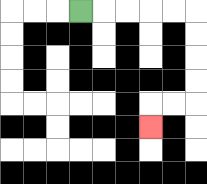{'start': '[3, 0]', 'end': '[6, 5]', 'path_directions': 'R,R,R,R,R,D,D,D,D,L,L,D', 'path_coordinates': '[[3, 0], [4, 0], [5, 0], [6, 0], [7, 0], [8, 0], [8, 1], [8, 2], [8, 3], [8, 4], [7, 4], [6, 4], [6, 5]]'}